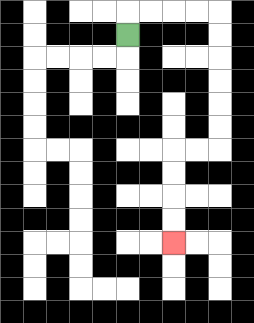{'start': '[5, 1]', 'end': '[7, 10]', 'path_directions': 'U,R,R,R,R,D,D,D,D,D,D,L,L,D,D,D,D', 'path_coordinates': '[[5, 1], [5, 0], [6, 0], [7, 0], [8, 0], [9, 0], [9, 1], [9, 2], [9, 3], [9, 4], [9, 5], [9, 6], [8, 6], [7, 6], [7, 7], [7, 8], [7, 9], [7, 10]]'}